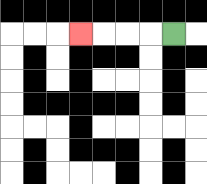{'start': '[7, 1]', 'end': '[3, 1]', 'path_directions': 'L,L,L,L', 'path_coordinates': '[[7, 1], [6, 1], [5, 1], [4, 1], [3, 1]]'}